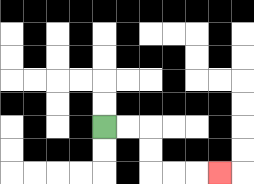{'start': '[4, 5]', 'end': '[9, 7]', 'path_directions': 'R,R,D,D,R,R,R', 'path_coordinates': '[[4, 5], [5, 5], [6, 5], [6, 6], [6, 7], [7, 7], [8, 7], [9, 7]]'}